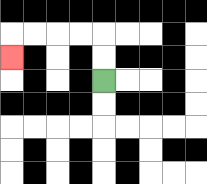{'start': '[4, 3]', 'end': '[0, 2]', 'path_directions': 'U,U,L,L,L,L,D', 'path_coordinates': '[[4, 3], [4, 2], [4, 1], [3, 1], [2, 1], [1, 1], [0, 1], [0, 2]]'}